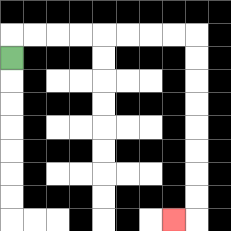{'start': '[0, 2]', 'end': '[7, 9]', 'path_directions': 'U,R,R,R,R,R,R,R,R,D,D,D,D,D,D,D,D,L', 'path_coordinates': '[[0, 2], [0, 1], [1, 1], [2, 1], [3, 1], [4, 1], [5, 1], [6, 1], [7, 1], [8, 1], [8, 2], [8, 3], [8, 4], [8, 5], [8, 6], [8, 7], [8, 8], [8, 9], [7, 9]]'}